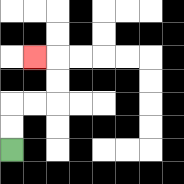{'start': '[0, 6]', 'end': '[1, 2]', 'path_directions': 'U,U,R,R,U,U,L', 'path_coordinates': '[[0, 6], [0, 5], [0, 4], [1, 4], [2, 4], [2, 3], [2, 2], [1, 2]]'}